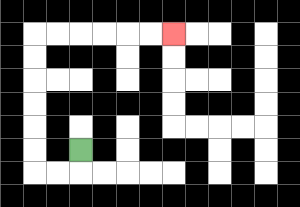{'start': '[3, 6]', 'end': '[7, 1]', 'path_directions': 'D,L,L,U,U,U,U,U,U,R,R,R,R,R,R', 'path_coordinates': '[[3, 6], [3, 7], [2, 7], [1, 7], [1, 6], [1, 5], [1, 4], [1, 3], [1, 2], [1, 1], [2, 1], [3, 1], [4, 1], [5, 1], [6, 1], [7, 1]]'}